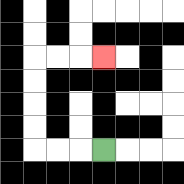{'start': '[4, 6]', 'end': '[4, 2]', 'path_directions': 'L,L,L,U,U,U,U,R,R,R', 'path_coordinates': '[[4, 6], [3, 6], [2, 6], [1, 6], [1, 5], [1, 4], [1, 3], [1, 2], [2, 2], [3, 2], [4, 2]]'}